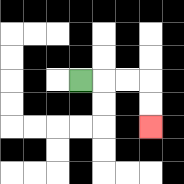{'start': '[3, 3]', 'end': '[6, 5]', 'path_directions': 'R,R,R,D,D', 'path_coordinates': '[[3, 3], [4, 3], [5, 3], [6, 3], [6, 4], [6, 5]]'}